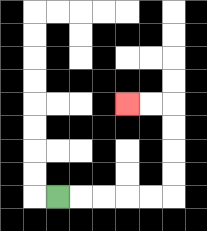{'start': '[2, 8]', 'end': '[5, 4]', 'path_directions': 'R,R,R,R,R,U,U,U,U,L,L', 'path_coordinates': '[[2, 8], [3, 8], [4, 8], [5, 8], [6, 8], [7, 8], [7, 7], [7, 6], [7, 5], [7, 4], [6, 4], [5, 4]]'}